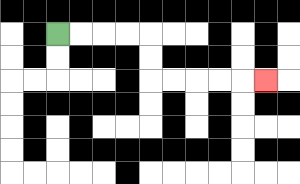{'start': '[2, 1]', 'end': '[11, 3]', 'path_directions': 'R,R,R,R,D,D,R,R,R,R,R', 'path_coordinates': '[[2, 1], [3, 1], [4, 1], [5, 1], [6, 1], [6, 2], [6, 3], [7, 3], [8, 3], [9, 3], [10, 3], [11, 3]]'}